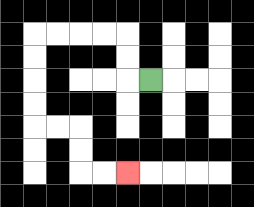{'start': '[6, 3]', 'end': '[5, 7]', 'path_directions': 'L,U,U,L,L,L,L,D,D,D,D,R,R,D,D,R,R', 'path_coordinates': '[[6, 3], [5, 3], [5, 2], [5, 1], [4, 1], [3, 1], [2, 1], [1, 1], [1, 2], [1, 3], [1, 4], [1, 5], [2, 5], [3, 5], [3, 6], [3, 7], [4, 7], [5, 7]]'}